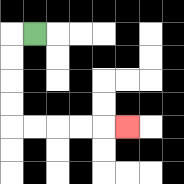{'start': '[1, 1]', 'end': '[5, 5]', 'path_directions': 'L,D,D,D,D,R,R,R,R,R', 'path_coordinates': '[[1, 1], [0, 1], [0, 2], [0, 3], [0, 4], [0, 5], [1, 5], [2, 5], [3, 5], [4, 5], [5, 5]]'}